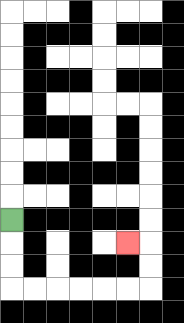{'start': '[0, 9]', 'end': '[5, 10]', 'path_directions': 'D,D,D,R,R,R,R,R,R,U,U,L', 'path_coordinates': '[[0, 9], [0, 10], [0, 11], [0, 12], [1, 12], [2, 12], [3, 12], [4, 12], [5, 12], [6, 12], [6, 11], [6, 10], [5, 10]]'}